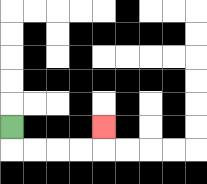{'start': '[0, 5]', 'end': '[4, 5]', 'path_directions': 'D,R,R,R,R,U', 'path_coordinates': '[[0, 5], [0, 6], [1, 6], [2, 6], [3, 6], [4, 6], [4, 5]]'}